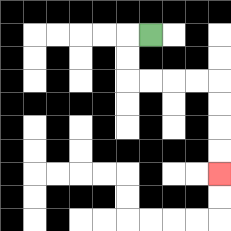{'start': '[6, 1]', 'end': '[9, 7]', 'path_directions': 'L,D,D,R,R,R,R,D,D,D,D', 'path_coordinates': '[[6, 1], [5, 1], [5, 2], [5, 3], [6, 3], [7, 3], [8, 3], [9, 3], [9, 4], [9, 5], [9, 6], [9, 7]]'}